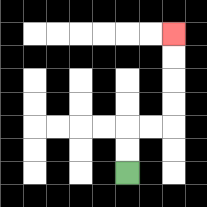{'start': '[5, 7]', 'end': '[7, 1]', 'path_directions': 'U,U,R,R,U,U,U,U', 'path_coordinates': '[[5, 7], [5, 6], [5, 5], [6, 5], [7, 5], [7, 4], [7, 3], [7, 2], [7, 1]]'}